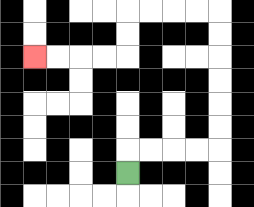{'start': '[5, 7]', 'end': '[1, 2]', 'path_directions': 'U,R,R,R,R,U,U,U,U,U,U,L,L,L,L,D,D,L,L,L,L', 'path_coordinates': '[[5, 7], [5, 6], [6, 6], [7, 6], [8, 6], [9, 6], [9, 5], [9, 4], [9, 3], [9, 2], [9, 1], [9, 0], [8, 0], [7, 0], [6, 0], [5, 0], [5, 1], [5, 2], [4, 2], [3, 2], [2, 2], [1, 2]]'}